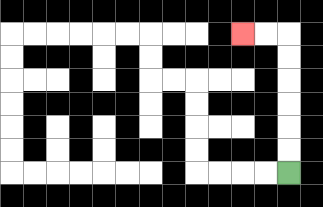{'start': '[12, 7]', 'end': '[10, 1]', 'path_directions': 'U,U,U,U,U,U,L,L', 'path_coordinates': '[[12, 7], [12, 6], [12, 5], [12, 4], [12, 3], [12, 2], [12, 1], [11, 1], [10, 1]]'}